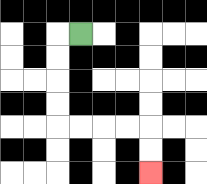{'start': '[3, 1]', 'end': '[6, 7]', 'path_directions': 'L,D,D,D,D,R,R,R,R,D,D', 'path_coordinates': '[[3, 1], [2, 1], [2, 2], [2, 3], [2, 4], [2, 5], [3, 5], [4, 5], [5, 5], [6, 5], [6, 6], [6, 7]]'}